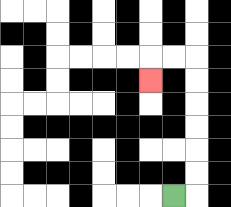{'start': '[7, 8]', 'end': '[6, 3]', 'path_directions': 'R,U,U,U,U,U,U,L,L,D', 'path_coordinates': '[[7, 8], [8, 8], [8, 7], [8, 6], [8, 5], [8, 4], [8, 3], [8, 2], [7, 2], [6, 2], [6, 3]]'}